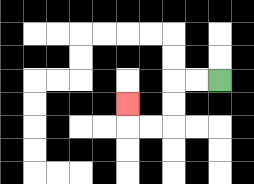{'start': '[9, 3]', 'end': '[5, 4]', 'path_directions': 'L,L,D,D,L,L,U', 'path_coordinates': '[[9, 3], [8, 3], [7, 3], [7, 4], [7, 5], [6, 5], [5, 5], [5, 4]]'}